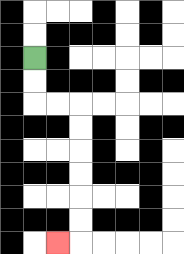{'start': '[1, 2]', 'end': '[2, 10]', 'path_directions': 'D,D,R,R,D,D,D,D,D,D,L', 'path_coordinates': '[[1, 2], [1, 3], [1, 4], [2, 4], [3, 4], [3, 5], [3, 6], [3, 7], [3, 8], [3, 9], [3, 10], [2, 10]]'}